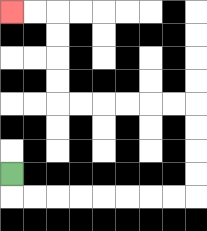{'start': '[0, 7]', 'end': '[0, 0]', 'path_directions': 'D,R,R,R,R,R,R,R,R,U,U,U,U,L,L,L,L,L,L,U,U,U,U,L,L', 'path_coordinates': '[[0, 7], [0, 8], [1, 8], [2, 8], [3, 8], [4, 8], [5, 8], [6, 8], [7, 8], [8, 8], [8, 7], [8, 6], [8, 5], [8, 4], [7, 4], [6, 4], [5, 4], [4, 4], [3, 4], [2, 4], [2, 3], [2, 2], [2, 1], [2, 0], [1, 0], [0, 0]]'}